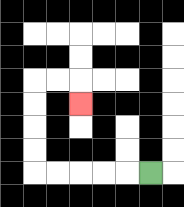{'start': '[6, 7]', 'end': '[3, 4]', 'path_directions': 'L,L,L,L,L,U,U,U,U,R,R,D', 'path_coordinates': '[[6, 7], [5, 7], [4, 7], [3, 7], [2, 7], [1, 7], [1, 6], [1, 5], [1, 4], [1, 3], [2, 3], [3, 3], [3, 4]]'}